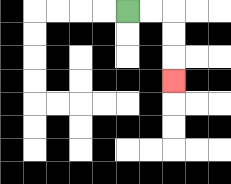{'start': '[5, 0]', 'end': '[7, 3]', 'path_directions': 'R,R,D,D,D', 'path_coordinates': '[[5, 0], [6, 0], [7, 0], [7, 1], [7, 2], [7, 3]]'}